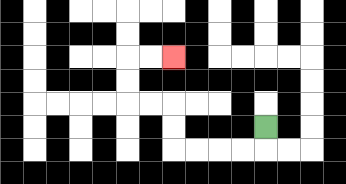{'start': '[11, 5]', 'end': '[7, 2]', 'path_directions': 'D,L,L,L,L,U,U,L,L,U,U,R,R', 'path_coordinates': '[[11, 5], [11, 6], [10, 6], [9, 6], [8, 6], [7, 6], [7, 5], [7, 4], [6, 4], [5, 4], [5, 3], [5, 2], [6, 2], [7, 2]]'}